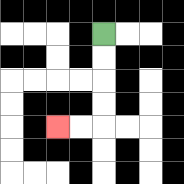{'start': '[4, 1]', 'end': '[2, 5]', 'path_directions': 'D,D,D,D,L,L', 'path_coordinates': '[[4, 1], [4, 2], [4, 3], [4, 4], [4, 5], [3, 5], [2, 5]]'}